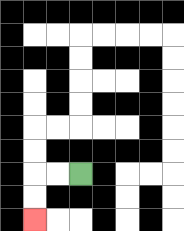{'start': '[3, 7]', 'end': '[1, 9]', 'path_directions': 'L,L,D,D', 'path_coordinates': '[[3, 7], [2, 7], [1, 7], [1, 8], [1, 9]]'}